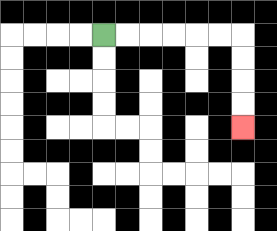{'start': '[4, 1]', 'end': '[10, 5]', 'path_directions': 'R,R,R,R,R,R,D,D,D,D', 'path_coordinates': '[[4, 1], [5, 1], [6, 1], [7, 1], [8, 1], [9, 1], [10, 1], [10, 2], [10, 3], [10, 4], [10, 5]]'}